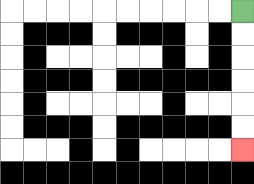{'start': '[10, 0]', 'end': '[10, 6]', 'path_directions': 'D,D,D,D,D,D', 'path_coordinates': '[[10, 0], [10, 1], [10, 2], [10, 3], [10, 4], [10, 5], [10, 6]]'}